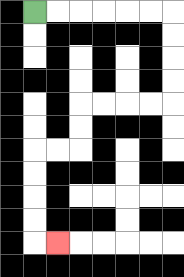{'start': '[1, 0]', 'end': '[2, 10]', 'path_directions': 'R,R,R,R,R,R,D,D,D,D,L,L,L,L,D,D,L,L,D,D,D,D,R', 'path_coordinates': '[[1, 0], [2, 0], [3, 0], [4, 0], [5, 0], [6, 0], [7, 0], [7, 1], [7, 2], [7, 3], [7, 4], [6, 4], [5, 4], [4, 4], [3, 4], [3, 5], [3, 6], [2, 6], [1, 6], [1, 7], [1, 8], [1, 9], [1, 10], [2, 10]]'}